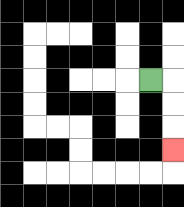{'start': '[6, 3]', 'end': '[7, 6]', 'path_directions': 'R,D,D,D', 'path_coordinates': '[[6, 3], [7, 3], [7, 4], [7, 5], [7, 6]]'}